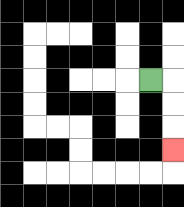{'start': '[6, 3]', 'end': '[7, 6]', 'path_directions': 'R,D,D,D', 'path_coordinates': '[[6, 3], [7, 3], [7, 4], [7, 5], [7, 6]]'}